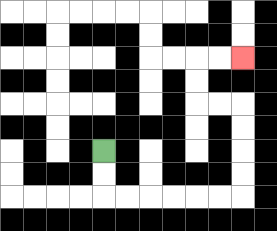{'start': '[4, 6]', 'end': '[10, 2]', 'path_directions': 'D,D,R,R,R,R,R,R,U,U,U,U,L,L,U,U,R,R', 'path_coordinates': '[[4, 6], [4, 7], [4, 8], [5, 8], [6, 8], [7, 8], [8, 8], [9, 8], [10, 8], [10, 7], [10, 6], [10, 5], [10, 4], [9, 4], [8, 4], [8, 3], [8, 2], [9, 2], [10, 2]]'}